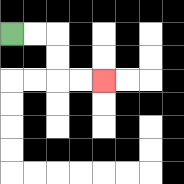{'start': '[0, 1]', 'end': '[4, 3]', 'path_directions': 'R,R,D,D,R,R', 'path_coordinates': '[[0, 1], [1, 1], [2, 1], [2, 2], [2, 3], [3, 3], [4, 3]]'}